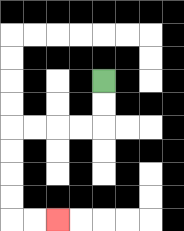{'start': '[4, 3]', 'end': '[2, 9]', 'path_directions': 'D,D,L,L,L,L,D,D,D,D,R,R', 'path_coordinates': '[[4, 3], [4, 4], [4, 5], [3, 5], [2, 5], [1, 5], [0, 5], [0, 6], [0, 7], [0, 8], [0, 9], [1, 9], [2, 9]]'}